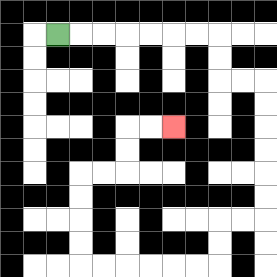{'start': '[2, 1]', 'end': '[7, 5]', 'path_directions': 'R,R,R,R,R,R,R,D,D,R,R,D,D,D,D,D,D,L,L,D,D,L,L,L,L,L,L,U,U,U,U,R,R,U,U,R,R', 'path_coordinates': '[[2, 1], [3, 1], [4, 1], [5, 1], [6, 1], [7, 1], [8, 1], [9, 1], [9, 2], [9, 3], [10, 3], [11, 3], [11, 4], [11, 5], [11, 6], [11, 7], [11, 8], [11, 9], [10, 9], [9, 9], [9, 10], [9, 11], [8, 11], [7, 11], [6, 11], [5, 11], [4, 11], [3, 11], [3, 10], [3, 9], [3, 8], [3, 7], [4, 7], [5, 7], [5, 6], [5, 5], [6, 5], [7, 5]]'}